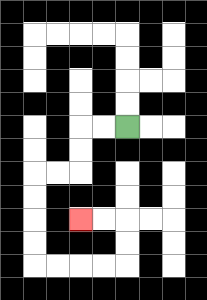{'start': '[5, 5]', 'end': '[3, 9]', 'path_directions': 'L,L,D,D,L,L,D,D,D,D,R,R,R,R,U,U,L,L', 'path_coordinates': '[[5, 5], [4, 5], [3, 5], [3, 6], [3, 7], [2, 7], [1, 7], [1, 8], [1, 9], [1, 10], [1, 11], [2, 11], [3, 11], [4, 11], [5, 11], [5, 10], [5, 9], [4, 9], [3, 9]]'}